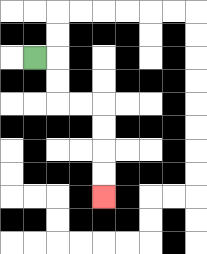{'start': '[1, 2]', 'end': '[4, 8]', 'path_directions': 'R,D,D,R,R,D,D,D,D', 'path_coordinates': '[[1, 2], [2, 2], [2, 3], [2, 4], [3, 4], [4, 4], [4, 5], [4, 6], [4, 7], [4, 8]]'}